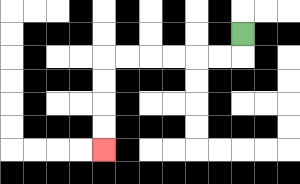{'start': '[10, 1]', 'end': '[4, 6]', 'path_directions': 'D,L,L,L,L,L,L,D,D,D,D', 'path_coordinates': '[[10, 1], [10, 2], [9, 2], [8, 2], [7, 2], [6, 2], [5, 2], [4, 2], [4, 3], [4, 4], [4, 5], [4, 6]]'}